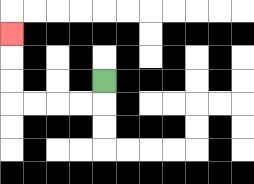{'start': '[4, 3]', 'end': '[0, 1]', 'path_directions': 'D,L,L,L,L,U,U,U', 'path_coordinates': '[[4, 3], [4, 4], [3, 4], [2, 4], [1, 4], [0, 4], [0, 3], [0, 2], [0, 1]]'}